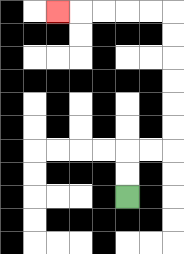{'start': '[5, 8]', 'end': '[2, 0]', 'path_directions': 'U,U,R,R,U,U,U,U,U,U,L,L,L,L,L', 'path_coordinates': '[[5, 8], [5, 7], [5, 6], [6, 6], [7, 6], [7, 5], [7, 4], [7, 3], [7, 2], [7, 1], [7, 0], [6, 0], [5, 0], [4, 0], [3, 0], [2, 0]]'}